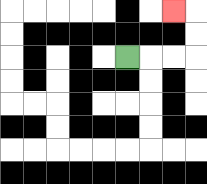{'start': '[5, 2]', 'end': '[7, 0]', 'path_directions': 'R,R,R,U,U,L', 'path_coordinates': '[[5, 2], [6, 2], [7, 2], [8, 2], [8, 1], [8, 0], [7, 0]]'}